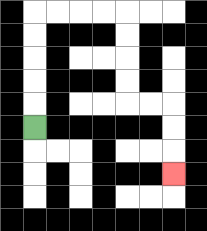{'start': '[1, 5]', 'end': '[7, 7]', 'path_directions': 'U,U,U,U,U,R,R,R,R,D,D,D,D,R,R,D,D,D', 'path_coordinates': '[[1, 5], [1, 4], [1, 3], [1, 2], [1, 1], [1, 0], [2, 0], [3, 0], [4, 0], [5, 0], [5, 1], [5, 2], [5, 3], [5, 4], [6, 4], [7, 4], [7, 5], [7, 6], [7, 7]]'}